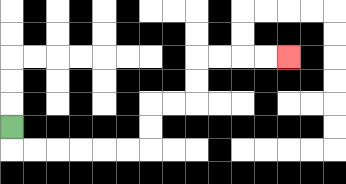{'start': '[0, 5]', 'end': '[12, 2]', 'path_directions': 'D,R,R,R,R,R,R,U,U,R,R,U,U,R,R,R,R', 'path_coordinates': '[[0, 5], [0, 6], [1, 6], [2, 6], [3, 6], [4, 6], [5, 6], [6, 6], [6, 5], [6, 4], [7, 4], [8, 4], [8, 3], [8, 2], [9, 2], [10, 2], [11, 2], [12, 2]]'}